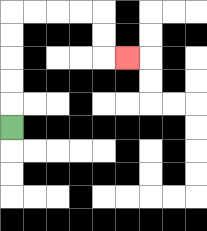{'start': '[0, 5]', 'end': '[5, 2]', 'path_directions': 'U,U,U,U,U,R,R,R,R,D,D,R', 'path_coordinates': '[[0, 5], [0, 4], [0, 3], [0, 2], [0, 1], [0, 0], [1, 0], [2, 0], [3, 0], [4, 0], [4, 1], [4, 2], [5, 2]]'}